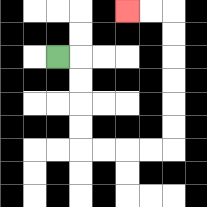{'start': '[2, 2]', 'end': '[5, 0]', 'path_directions': 'R,D,D,D,D,R,R,R,R,U,U,U,U,U,U,L,L', 'path_coordinates': '[[2, 2], [3, 2], [3, 3], [3, 4], [3, 5], [3, 6], [4, 6], [5, 6], [6, 6], [7, 6], [7, 5], [7, 4], [7, 3], [7, 2], [7, 1], [7, 0], [6, 0], [5, 0]]'}